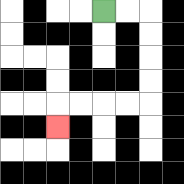{'start': '[4, 0]', 'end': '[2, 5]', 'path_directions': 'R,R,D,D,D,D,L,L,L,L,D', 'path_coordinates': '[[4, 0], [5, 0], [6, 0], [6, 1], [6, 2], [6, 3], [6, 4], [5, 4], [4, 4], [3, 4], [2, 4], [2, 5]]'}